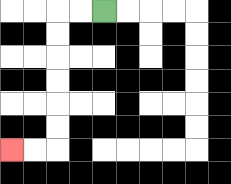{'start': '[4, 0]', 'end': '[0, 6]', 'path_directions': 'L,L,D,D,D,D,D,D,L,L', 'path_coordinates': '[[4, 0], [3, 0], [2, 0], [2, 1], [2, 2], [2, 3], [2, 4], [2, 5], [2, 6], [1, 6], [0, 6]]'}